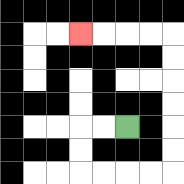{'start': '[5, 5]', 'end': '[3, 1]', 'path_directions': 'L,L,D,D,R,R,R,R,U,U,U,U,U,U,L,L,L,L', 'path_coordinates': '[[5, 5], [4, 5], [3, 5], [3, 6], [3, 7], [4, 7], [5, 7], [6, 7], [7, 7], [7, 6], [7, 5], [7, 4], [7, 3], [7, 2], [7, 1], [6, 1], [5, 1], [4, 1], [3, 1]]'}